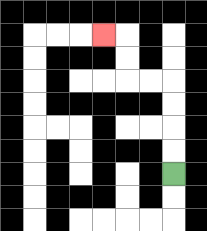{'start': '[7, 7]', 'end': '[4, 1]', 'path_directions': 'U,U,U,U,L,L,U,U,L', 'path_coordinates': '[[7, 7], [7, 6], [7, 5], [7, 4], [7, 3], [6, 3], [5, 3], [5, 2], [5, 1], [4, 1]]'}